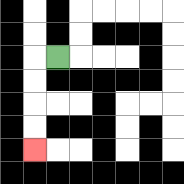{'start': '[2, 2]', 'end': '[1, 6]', 'path_directions': 'L,D,D,D,D', 'path_coordinates': '[[2, 2], [1, 2], [1, 3], [1, 4], [1, 5], [1, 6]]'}